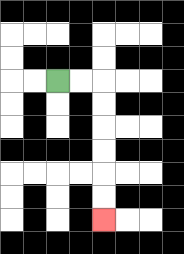{'start': '[2, 3]', 'end': '[4, 9]', 'path_directions': 'R,R,D,D,D,D,D,D', 'path_coordinates': '[[2, 3], [3, 3], [4, 3], [4, 4], [4, 5], [4, 6], [4, 7], [4, 8], [4, 9]]'}